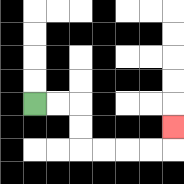{'start': '[1, 4]', 'end': '[7, 5]', 'path_directions': 'R,R,D,D,R,R,R,R,U', 'path_coordinates': '[[1, 4], [2, 4], [3, 4], [3, 5], [3, 6], [4, 6], [5, 6], [6, 6], [7, 6], [7, 5]]'}